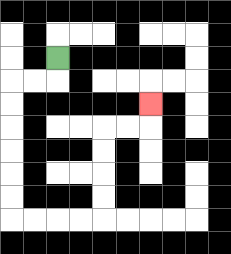{'start': '[2, 2]', 'end': '[6, 4]', 'path_directions': 'D,L,L,D,D,D,D,D,D,R,R,R,R,U,U,U,U,R,R,U', 'path_coordinates': '[[2, 2], [2, 3], [1, 3], [0, 3], [0, 4], [0, 5], [0, 6], [0, 7], [0, 8], [0, 9], [1, 9], [2, 9], [3, 9], [4, 9], [4, 8], [4, 7], [4, 6], [4, 5], [5, 5], [6, 5], [6, 4]]'}